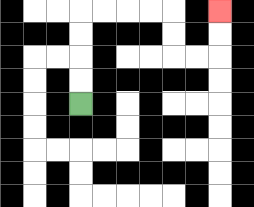{'start': '[3, 4]', 'end': '[9, 0]', 'path_directions': 'U,U,U,U,R,R,R,R,D,D,R,R,U,U', 'path_coordinates': '[[3, 4], [3, 3], [3, 2], [3, 1], [3, 0], [4, 0], [5, 0], [6, 0], [7, 0], [7, 1], [7, 2], [8, 2], [9, 2], [9, 1], [9, 0]]'}